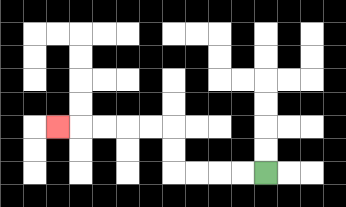{'start': '[11, 7]', 'end': '[2, 5]', 'path_directions': 'L,L,L,L,U,U,L,L,L,L,L', 'path_coordinates': '[[11, 7], [10, 7], [9, 7], [8, 7], [7, 7], [7, 6], [7, 5], [6, 5], [5, 5], [4, 5], [3, 5], [2, 5]]'}